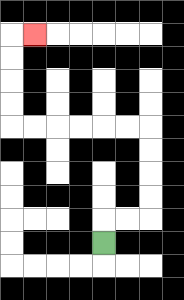{'start': '[4, 10]', 'end': '[1, 1]', 'path_directions': 'U,R,R,U,U,U,U,L,L,L,L,L,L,U,U,U,U,R', 'path_coordinates': '[[4, 10], [4, 9], [5, 9], [6, 9], [6, 8], [6, 7], [6, 6], [6, 5], [5, 5], [4, 5], [3, 5], [2, 5], [1, 5], [0, 5], [0, 4], [0, 3], [0, 2], [0, 1], [1, 1]]'}